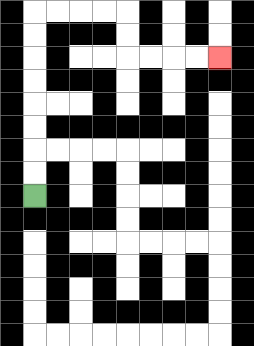{'start': '[1, 8]', 'end': '[9, 2]', 'path_directions': 'U,U,U,U,U,U,U,U,R,R,R,R,D,D,R,R,R,R', 'path_coordinates': '[[1, 8], [1, 7], [1, 6], [1, 5], [1, 4], [1, 3], [1, 2], [1, 1], [1, 0], [2, 0], [3, 0], [4, 0], [5, 0], [5, 1], [5, 2], [6, 2], [7, 2], [8, 2], [9, 2]]'}